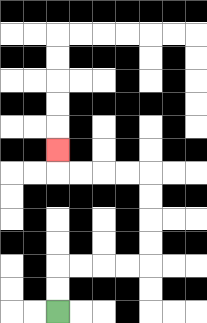{'start': '[2, 13]', 'end': '[2, 6]', 'path_directions': 'U,U,R,R,R,R,U,U,U,U,L,L,L,L,U', 'path_coordinates': '[[2, 13], [2, 12], [2, 11], [3, 11], [4, 11], [5, 11], [6, 11], [6, 10], [6, 9], [6, 8], [6, 7], [5, 7], [4, 7], [3, 7], [2, 7], [2, 6]]'}